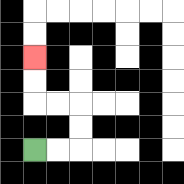{'start': '[1, 6]', 'end': '[1, 2]', 'path_directions': 'R,R,U,U,L,L,U,U', 'path_coordinates': '[[1, 6], [2, 6], [3, 6], [3, 5], [3, 4], [2, 4], [1, 4], [1, 3], [1, 2]]'}